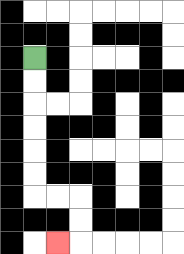{'start': '[1, 2]', 'end': '[2, 10]', 'path_directions': 'D,D,D,D,D,D,R,R,D,D,L', 'path_coordinates': '[[1, 2], [1, 3], [1, 4], [1, 5], [1, 6], [1, 7], [1, 8], [2, 8], [3, 8], [3, 9], [3, 10], [2, 10]]'}